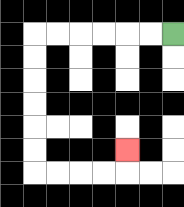{'start': '[7, 1]', 'end': '[5, 6]', 'path_directions': 'L,L,L,L,L,L,D,D,D,D,D,D,R,R,R,R,U', 'path_coordinates': '[[7, 1], [6, 1], [5, 1], [4, 1], [3, 1], [2, 1], [1, 1], [1, 2], [1, 3], [1, 4], [1, 5], [1, 6], [1, 7], [2, 7], [3, 7], [4, 7], [5, 7], [5, 6]]'}